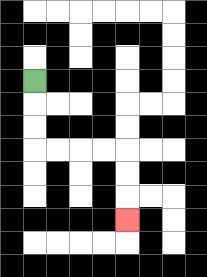{'start': '[1, 3]', 'end': '[5, 9]', 'path_directions': 'D,D,D,R,R,R,R,D,D,D', 'path_coordinates': '[[1, 3], [1, 4], [1, 5], [1, 6], [2, 6], [3, 6], [4, 6], [5, 6], [5, 7], [5, 8], [5, 9]]'}